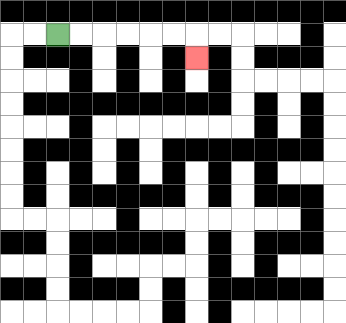{'start': '[2, 1]', 'end': '[8, 2]', 'path_directions': 'R,R,R,R,R,R,D', 'path_coordinates': '[[2, 1], [3, 1], [4, 1], [5, 1], [6, 1], [7, 1], [8, 1], [8, 2]]'}